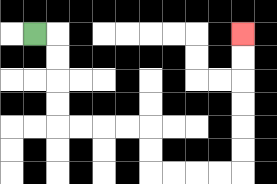{'start': '[1, 1]', 'end': '[10, 1]', 'path_directions': 'R,D,D,D,D,R,R,R,R,D,D,R,R,R,R,U,U,U,U,U,U', 'path_coordinates': '[[1, 1], [2, 1], [2, 2], [2, 3], [2, 4], [2, 5], [3, 5], [4, 5], [5, 5], [6, 5], [6, 6], [6, 7], [7, 7], [8, 7], [9, 7], [10, 7], [10, 6], [10, 5], [10, 4], [10, 3], [10, 2], [10, 1]]'}